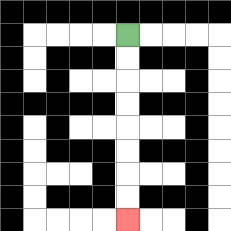{'start': '[5, 1]', 'end': '[5, 9]', 'path_directions': 'D,D,D,D,D,D,D,D', 'path_coordinates': '[[5, 1], [5, 2], [5, 3], [5, 4], [5, 5], [5, 6], [5, 7], [5, 8], [5, 9]]'}